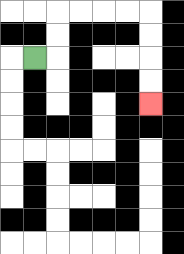{'start': '[1, 2]', 'end': '[6, 4]', 'path_directions': 'R,U,U,R,R,R,R,D,D,D,D', 'path_coordinates': '[[1, 2], [2, 2], [2, 1], [2, 0], [3, 0], [4, 0], [5, 0], [6, 0], [6, 1], [6, 2], [6, 3], [6, 4]]'}